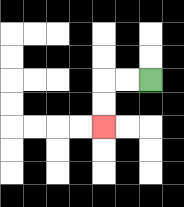{'start': '[6, 3]', 'end': '[4, 5]', 'path_directions': 'L,L,D,D', 'path_coordinates': '[[6, 3], [5, 3], [4, 3], [4, 4], [4, 5]]'}